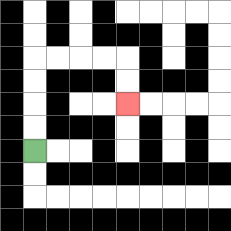{'start': '[1, 6]', 'end': '[5, 4]', 'path_directions': 'U,U,U,U,R,R,R,R,D,D', 'path_coordinates': '[[1, 6], [1, 5], [1, 4], [1, 3], [1, 2], [2, 2], [3, 2], [4, 2], [5, 2], [5, 3], [5, 4]]'}